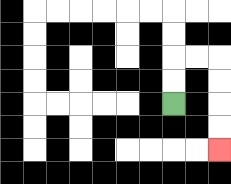{'start': '[7, 4]', 'end': '[9, 6]', 'path_directions': 'U,U,R,R,D,D,D,D', 'path_coordinates': '[[7, 4], [7, 3], [7, 2], [8, 2], [9, 2], [9, 3], [9, 4], [9, 5], [9, 6]]'}